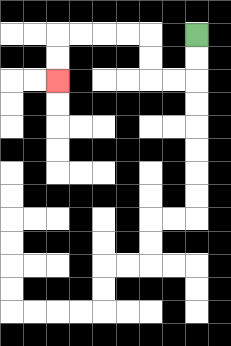{'start': '[8, 1]', 'end': '[2, 3]', 'path_directions': 'D,D,L,L,U,U,L,L,L,L,D,D', 'path_coordinates': '[[8, 1], [8, 2], [8, 3], [7, 3], [6, 3], [6, 2], [6, 1], [5, 1], [4, 1], [3, 1], [2, 1], [2, 2], [2, 3]]'}